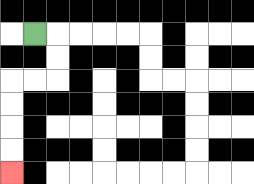{'start': '[1, 1]', 'end': '[0, 7]', 'path_directions': 'R,D,D,L,L,D,D,D,D', 'path_coordinates': '[[1, 1], [2, 1], [2, 2], [2, 3], [1, 3], [0, 3], [0, 4], [0, 5], [0, 6], [0, 7]]'}